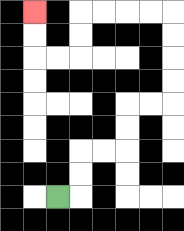{'start': '[2, 8]', 'end': '[1, 0]', 'path_directions': 'R,U,U,R,R,U,U,R,R,U,U,U,U,L,L,L,L,D,D,L,L,U,U', 'path_coordinates': '[[2, 8], [3, 8], [3, 7], [3, 6], [4, 6], [5, 6], [5, 5], [5, 4], [6, 4], [7, 4], [7, 3], [7, 2], [7, 1], [7, 0], [6, 0], [5, 0], [4, 0], [3, 0], [3, 1], [3, 2], [2, 2], [1, 2], [1, 1], [1, 0]]'}